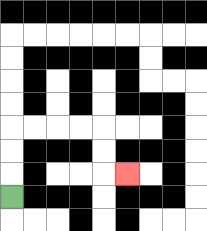{'start': '[0, 8]', 'end': '[5, 7]', 'path_directions': 'U,U,U,R,R,R,R,D,D,R', 'path_coordinates': '[[0, 8], [0, 7], [0, 6], [0, 5], [1, 5], [2, 5], [3, 5], [4, 5], [4, 6], [4, 7], [5, 7]]'}